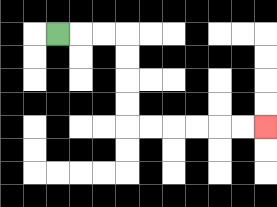{'start': '[2, 1]', 'end': '[11, 5]', 'path_directions': 'R,R,R,D,D,D,D,R,R,R,R,R,R', 'path_coordinates': '[[2, 1], [3, 1], [4, 1], [5, 1], [5, 2], [5, 3], [5, 4], [5, 5], [6, 5], [7, 5], [8, 5], [9, 5], [10, 5], [11, 5]]'}